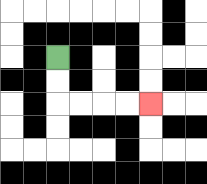{'start': '[2, 2]', 'end': '[6, 4]', 'path_directions': 'D,D,R,R,R,R', 'path_coordinates': '[[2, 2], [2, 3], [2, 4], [3, 4], [4, 4], [5, 4], [6, 4]]'}